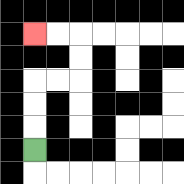{'start': '[1, 6]', 'end': '[1, 1]', 'path_directions': 'U,U,U,R,R,U,U,L,L', 'path_coordinates': '[[1, 6], [1, 5], [1, 4], [1, 3], [2, 3], [3, 3], [3, 2], [3, 1], [2, 1], [1, 1]]'}